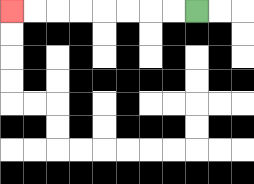{'start': '[8, 0]', 'end': '[0, 0]', 'path_directions': 'L,L,L,L,L,L,L,L', 'path_coordinates': '[[8, 0], [7, 0], [6, 0], [5, 0], [4, 0], [3, 0], [2, 0], [1, 0], [0, 0]]'}